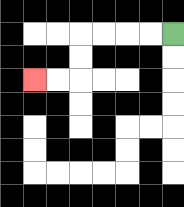{'start': '[7, 1]', 'end': '[1, 3]', 'path_directions': 'L,L,L,L,D,D,L,L', 'path_coordinates': '[[7, 1], [6, 1], [5, 1], [4, 1], [3, 1], [3, 2], [3, 3], [2, 3], [1, 3]]'}